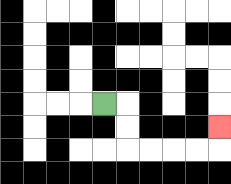{'start': '[4, 4]', 'end': '[9, 5]', 'path_directions': 'R,D,D,R,R,R,R,U', 'path_coordinates': '[[4, 4], [5, 4], [5, 5], [5, 6], [6, 6], [7, 6], [8, 6], [9, 6], [9, 5]]'}